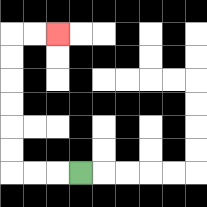{'start': '[3, 7]', 'end': '[2, 1]', 'path_directions': 'L,L,L,U,U,U,U,U,U,R,R', 'path_coordinates': '[[3, 7], [2, 7], [1, 7], [0, 7], [0, 6], [0, 5], [0, 4], [0, 3], [0, 2], [0, 1], [1, 1], [2, 1]]'}